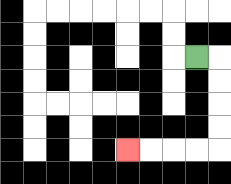{'start': '[8, 2]', 'end': '[5, 6]', 'path_directions': 'R,D,D,D,D,L,L,L,L', 'path_coordinates': '[[8, 2], [9, 2], [9, 3], [9, 4], [9, 5], [9, 6], [8, 6], [7, 6], [6, 6], [5, 6]]'}